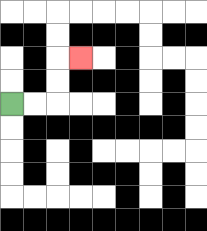{'start': '[0, 4]', 'end': '[3, 2]', 'path_directions': 'R,R,U,U,R', 'path_coordinates': '[[0, 4], [1, 4], [2, 4], [2, 3], [2, 2], [3, 2]]'}